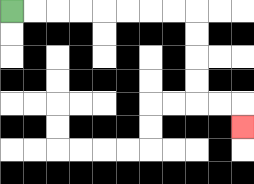{'start': '[0, 0]', 'end': '[10, 5]', 'path_directions': 'R,R,R,R,R,R,R,R,D,D,D,D,R,R,D', 'path_coordinates': '[[0, 0], [1, 0], [2, 0], [3, 0], [4, 0], [5, 0], [6, 0], [7, 0], [8, 0], [8, 1], [8, 2], [8, 3], [8, 4], [9, 4], [10, 4], [10, 5]]'}